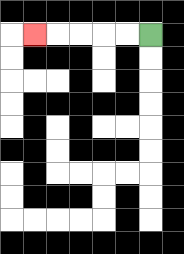{'start': '[6, 1]', 'end': '[1, 1]', 'path_directions': 'L,L,L,L,L', 'path_coordinates': '[[6, 1], [5, 1], [4, 1], [3, 1], [2, 1], [1, 1]]'}